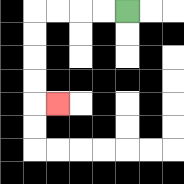{'start': '[5, 0]', 'end': '[2, 4]', 'path_directions': 'L,L,L,L,D,D,D,D,R', 'path_coordinates': '[[5, 0], [4, 0], [3, 0], [2, 0], [1, 0], [1, 1], [1, 2], [1, 3], [1, 4], [2, 4]]'}